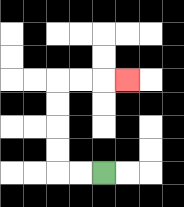{'start': '[4, 7]', 'end': '[5, 3]', 'path_directions': 'L,L,U,U,U,U,R,R,R', 'path_coordinates': '[[4, 7], [3, 7], [2, 7], [2, 6], [2, 5], [2, 4], [2, 3], [3, 3], [4, 3], [5, 3]]'}